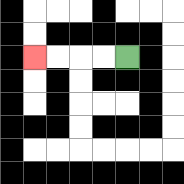{'start': '[5, 2]', 'end': '[1, 2]', 'path_directions': 'L,L,L,L', 'path_coordinates': '[[5, 2], [4, 2], [3, 2], [2, 2], [1, 2]]'}